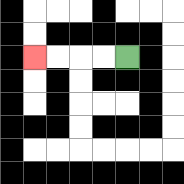{'start': '[5, 2]', 'end': '[1, 2]', 'path_directions': 'L,L,L,L', 'path_coordinates': '[[5, 2], [4, 2], [3, 2], [2, 2], [1, 2]]'}